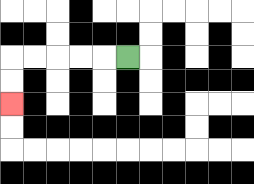{'start': '[5, 2]', 'end': '[0, 4]', 'path_directions': 'L,L,L,L,L,D,D', 'path_coordinates': '[[5, 2], [4, 2], [3, 2], [2, 2], [1, 2], [0, 2], [0, 3], [0, 4]]'}